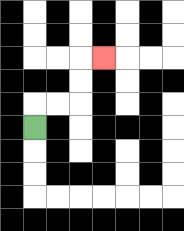{'start': '[1, 5]', 'end': '[4, 2]', 'path_directions': 'U,R,R,U,U,R', 'path_coordinates': '[[1, 5], [1, 4], [2, 4], [3, 4], [3, 3], [3, 2], [4, 2]]'}